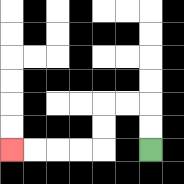{'start': '[6, 6]', 'end': '[0, 6]', 'path_directions': 'U,U,L,L,D,D,L,L,L,L', 'path_coordinates': '[[6, 6], [6, 5], [6, 4], [5, 4], [4, 4], [4, 5], [4, 6], [3, 6], [2, 6], [1, 6], [0, 6]]'}